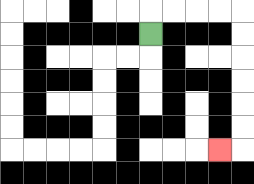{'start': '[6, 1]', 'end': '[9, 6]', 'path_directions': 'U,R,R,R,R,D,D,D,D,D,D,L', 'path_coordinates': '[[6, 1], [6, 0], [7, 0], [8, 0], [9, 0], [10, 0], [10, 1], [10, 2], [10, 3], [10, 4], [10, 5], [10, 6], [9, 6]]'}